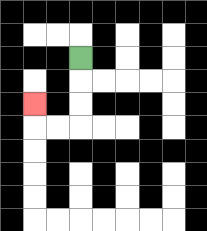{'start': '[3, 2]', 'end': '[1, 4]', 'path_directions': 'D,D,D,L,L,U', 'path_coordinates': '[[3, 2], [3, 3], [3, 4], [3, 5], [2, 5], [1, 5], [1, 4]]'}